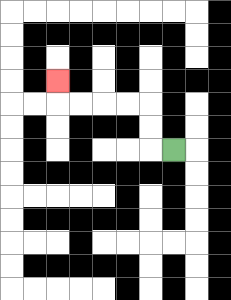{'start': '[7, 6]', 'end': '[2, 3]', 'path_directions': 'L,U,U,L,L,L,L,U', 'path_coordinates': '[[7, 6], [6, 6], [6, 5], [6, 4], [5, 4], [4, 4], [3, 4], [2, 4], [2, 3]]'}